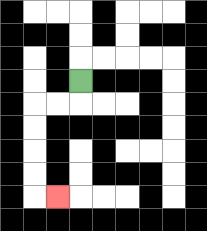{'start': '[3, 3]', 'end': '[2, 8]', 'path_directions': 'D,L,L,D,D,D,D,R', 'path_coordinates': '[[3, 3], [3, 4], [2, 4], [1, 4], [1, 5], [1, 6], [1, 7], [1, 8], [2, 8]]'}